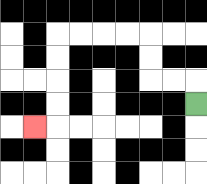{'start': '[8, 4]', 'end': '[1, 5]', 'path_directions': 'U,L,L,U,U,L,L,L,L,D,D,D,D,L', 'path_coordinates': '[[8, 4], [8, 3], [7, 3], [6, 3], [6, 2], [6, 1], [5, 1], [4, 1], [3, 1], [2, 1], [2, 2], [2, 3], [2, 4], [2, 5], [1, 5]]'}